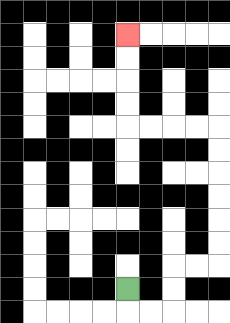{'start': '[5, 12]', 'end': '[5, 1]', 'path_directions': 'D,R,R,U,U,R,R,U,U,U,U,U,U,L,L,L,L,U,U,U,U', 'path_coordinates': '[[5, 12], [5, 13], [6, 13], [7, 13], [7, 12], [7, 11], [8, 11], [9, 11], [9, 10], [9, 9], [9, 8], [9, 7], [9, 6], [9, 5], [8, 5], [7, 5], [6, 5], [5, 5], [5, 4], [5, 3], [5, 2], [5, 1]]'}